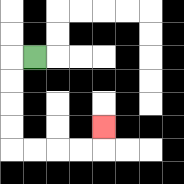{'start': '[1, 2]', 'end': '[4, 5]', 'path_directions': 'L,D,D,D,D,R,R,R,R,U', 'path_coordinates': '[[1, 2], [0, 2], [0, 3], [0, 4], [0, 5], [0, 6], [1, 6], [2, 6], [3, 6], [4, 6], [4, 5]]'}